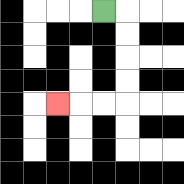{'start': '[4, 0]', 'end': '[2, 4]', 'path_directions': 'R,D,D,D,D,L,L,L', 'path_coordinates': '[[4, 0], [5, 0], [5, 1], [5, 2], [5, 3], [5, 4], [4, 4], [3, 4], [2, 4]]'}